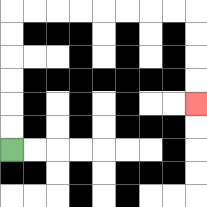{'start': '[0, 6]', 'end': '[8, 4]', 'path_directions': 'U,U,U,U,U,U,R,R,R,R,R,R,R,R,D,D,D,D', 'path_coordinates': '[[0, 6], [0, 5], [0, 4], [0, 3], [0, 2], [0, 1], [0, 0], [1, 0], [2, 0], [3, 0], [4, 0], [5, 0], [6, 0], [7, 0], [8, 0], [8, 1], [8, 2], [8, 3], [8, 4]]'}